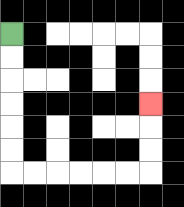{'start': '[0, 1]', 'end': '[6, 4]', 'path_directions': 'D,D,D,D,D,D,R,R,R,R,R,R,U,U,U', 'path_coordinates': '[[0, 1], [0, 2], [0, 3], [0, 4], [0, 5], [0, 6], [0, 7], [1, 7], [2, 7], [3, 7], [4, 7], [5, 7], [6, 7], [6, 6], [6, 5], [6, 4]]'}